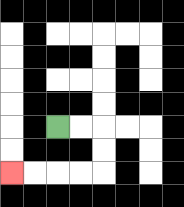{'start': '[2, 5]', 'end': '[0, 7]', 'path_directions': 'R,R,D,D,L,L,L,L', 'path_coordinates': '[[2, 5], [3, 5], [4, 5], [4, 6], [4, 7], [3, 7], [2, 7], [1, 7], [0, 7]]'}